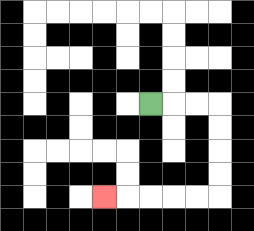{'start': '[6, 4]', 'end': '[4, 8]', 'path_directions': 'R,R,R,D,D,D,D,L,L,L,L,L', 'path_coordinates': '[[6, 4], [7, 4], [8, 4], [9, 4], [9, 5], [9, 6], [9, 7], [9, 8], [8, 8], [7, 8], [6, 8], [5, 8], [4, 8]]'}